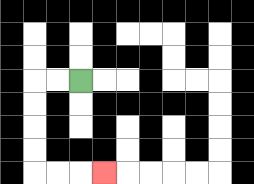{'start': '[3, 3]', 'end': '[4, 7]', 'path_directions': 'L,L,D,D,D,D,R,R,R', 'path_coordinates': '[[3, 3], [2, 3], [1, 3], [1, 4], [1, 5], [1, 6], [1, 7], [2, 7], [3, 7], [4, 7]]'}